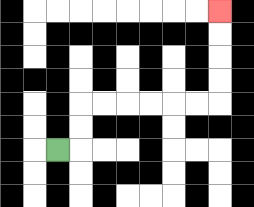{'start': '[2, 6]', 'end': '[9, 0]', 'path_directions': 'R,U,U,R,R,R,R,R,R,U,U,U,U', 'path_coordinates': '[[2, 6], [3, 6], [3, 5], [3, 4], [4, 4], [5, 4], [6, 4], [7, 4], [8, 4], [9, 4], [9, 3], [9, 2], [9, 1], [9, 0]]'}